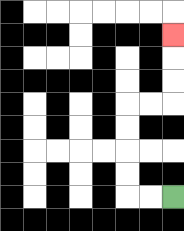{'start': '[7, 8]', 'end': '[7, 1]', 'path_directions': 'L,L,U,U,U,U,R,R,U,U,U', 'path_coordinates': '[[7, 8], [6, 8], [5, 8], [5, 7], [5, 6], [5, 5], [5, 4], [6, 4], [7, 4], [7, 3], [7, 2], [7, 1]]'}